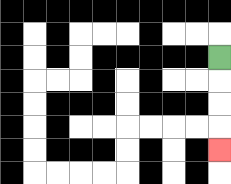{'start': '[9, 2]', 'end': '[9, 6]', 'path_directions': 'D,D,D,D', 'path_coordinates': '[[9, 2], [9, 3], [9, 4], [9, 5], [9, 6]]'}